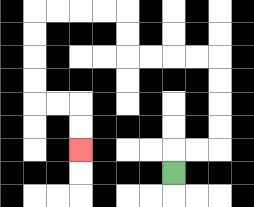{'start': '[7, 7]', 'end': '[3, 6]', 'path_directions': 'U,R,R,U,U,U,U,L,L,L,L,U,U,L,L,L,L,D,D,D,D,R,R,D,D', 'path_coordinates': '[[7, 7], [7, 6], [8, 6], [9, 6], [9, 5], [9, 4], [9, 3], [9, 2], [8, 2], [7, 2], [6, 2], [5, 2], [5, 1], [5, 0], [4, 0], [3, 0], [2, 0], [1, 0], [1, 1], [1, 2], [1, 3], [1, 4], [2, 4], [3, 4], [3, 5], [3, 6]]'}